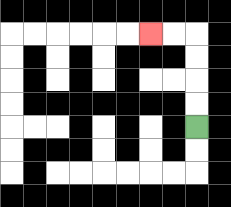{'start': '[8, 5]', 'end': '[6, 1]', 'path_directions': 'U,U,U,U,L,L', 'path_coordinates': '[[8, 5], [8, 4], [8, 3], [8, 2], [8, 1], [7, 1], [6, 1]]'}